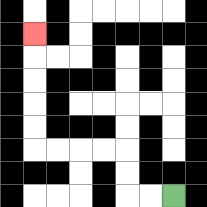{'start': '[7, 8]', 'end': '[1, 1]', 'path_directions': 'L,L,U,U,L,L,L,L,U,U,U,U,U', 'path_coordinates': '[[7, 8], [6, 8], [5, 8], [5, 7], [5, 6], [4, 6], [3, 6], [2, 6], [1, 6], [1, 5], [1, 4], [1, 3], [1, 2], [1, 1]]'}